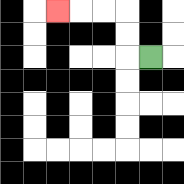{'start': '[6, 2]', 'end': '[2, 0]', 'path_directions': 'L,U,U,L,L,L', 'path_coordinates': '[[6, 2], [5, 2], [5, 1], [5, 0], [4, 0], [3, 0], [2, 0]]'}